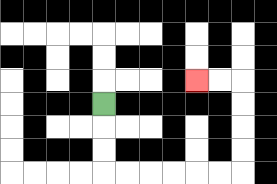{'start': '[4, 4]', 'end': '[8, 3]', 'path_directions': 'D,D,D,R,R,R,R,R,R,U,U,U,U,L,L', 'path_coordinates': '[[4, 4], [4, 5], [4, 6], [4, 7], [5, 7], [6, 7], [7, 7], [8, 7], [9, 7], [10, 7], [10, 6], [10, 5], [10, 4], [10, 3], [9, 3], [8, 3]]'}